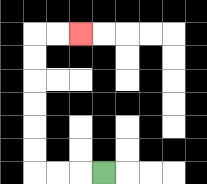{'start': '[4, 7]', 'end': '[3, 1]', 'path_directions': 'L,L,L,U,U,U,U,U,U,R,R', 'path_coordinates': '[[4, 7], [3, 7], [2, 7], [1, 7], [1, 6], [1, 5], [1, 4], [1, 3], [1, 2], [1, 1], [2, 1], [3, 1]]'}